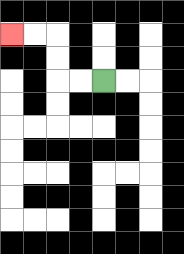{'start': '[4, 3]', 'end': '[0, 1]', 'path_directions': 'L,L,U,U,L,L', 'path_coordinates': '[[4, 3], [3, 3], [2, 3], [2, 2], [2, 1], [1, 1], [0, 1]]'}